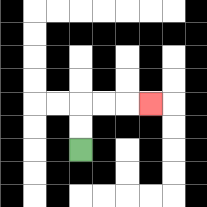{'start': '[3, 6]', 'end': '[6, 4]', 'path_directions': 'U,U,R,R,R', 'path_coordinates': '[[3, 6], [3, 5], [3, 4], [4, 4], [5, 4], [6, 4]]'}